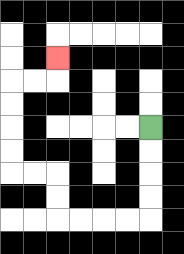{'start': '[6, 5]', 'end': '[2, 2]', 'path_directions': 'D,D,D,D,L,L,L,L,U,U,L,L,U,U,U,U,R,R,U', 'path_coordinates': '[[6, 5], [6, 6], [6, 7], [6, 8], [6, 9], [5, 9], [4, 9], [3, 9], [2, 9], [2, 8], [2, 7], [1, 7], [0, 7], [0, 6], [0, 5], [0, 4], [0, 3], [1, 3], [2, 3], [2, 2]]'}